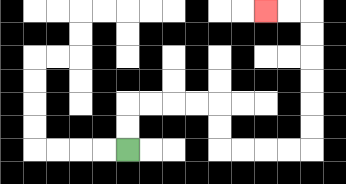{'start': '[5, 6]', 'end': '[11, 0]', 'path_directions': 'U,U,R,R,R,R,D,D,R,R,R,R,U,U,U,U,U,U,L,L', 'path_coordinates': '[[5, 6], [5, 5], [5, 4], [6, 4], [7, 4], [8, 4], [9, 4], [9, 5], [9, 6], [10, 6], [11, 6], [12, 6], [13, 6], [13, 5], [13, 4], [13, 3], [13, 2], [13, 1], [13, 0], [12, 0], [11, 0]]'}